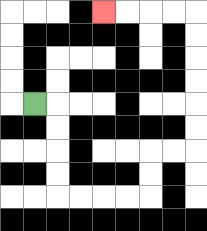{'start': '[1, 4]', 'end': '[4, 0]', 'path_directions': 'R,D,D,D,D,R,R,R,R,U,U,R,R,U,U,U,U,U,U,L,L,L,L', 'path_coordinates': '[[1, 4], [2, 4], [2, 5], [2, 6], [2, 7], [2, 8], [3, 8], [4, 8], [5, 8], [6, 8], [6, 7], [6, 6], [7, 6], [8, 6], [8, 5], [8, 4], [8, 3], [8, 2], [8, 1], [8, 0], [7, 0], [6, 0], [5, 0], [4, 0]]'}